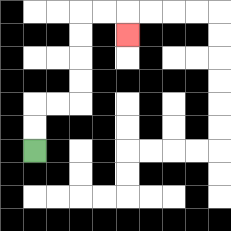{'start': '[1, 6]', 'end': '[5, 1]', 'path_directions': 'U,U,R,R,U,U,U,U,R,R,D', 'path_coordinates': '[[1, 6], [1, 5], [1, 4], [2, 4], [3, 4], [3, 3], [3, 2], [3, 1], [3, 0], [4, 0], [5, 0], [5, 1]]'}